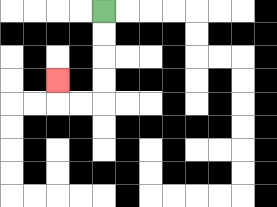{'start': '[4, 0]', 'end': '[2, 3]', 'path_directions': 'D,D,D,D,L,L,U', 'path_coordinates': '[[4, 0], [4, 1], [4, 2], [4, 3], [4, 4], [3, 4], [2, 4], [2, 3]]'}